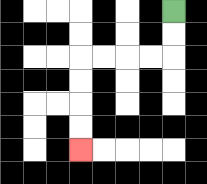{'start': '[7, 0]', 'end': '[3, 6]', 'path_directions': 'D,D,L,L,L,L,D,D,D,D', 'path_coordinates': '[[7, 0], [7, 1], [7, 2], [6, 2], [5, 2], [4, 2], [3, 2], [3, 3], [3, 4], [3, 5], [3, 6]]'}